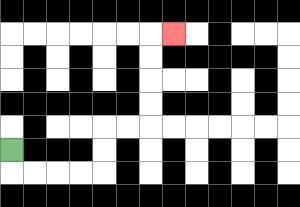{'start': '[0, 6]', 'end': '[7, 1]', 'path_directions': 'D,R,R,R,R,U,U,R,R,U,U,U,U,R', 'path_coordinates': '[[0, 6], [0, 7], [1, 7], [2, 7], [3, 7], [4, 7], [4, 6], [4, 5], [5, 5], [6, 5], [6, 4], [6, 3], [6, 2], [6, 1], [7, 1]]'}